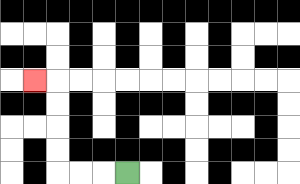{'start': '[5, 7]', 'end': '[1, 3]', 'path_directions': 'L,L,L,U,U,U,U,L', 'path_coordinates': '[[5, 7], [4, 7], [3, 7], [2, 7], [2, 6], [2, 5], [2, 4], [2, 3], [1, 3]]'}